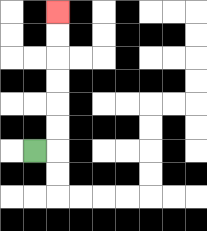{'start': '[1, 6]', 'end': '[2, 0]', 'path_directions': 'R,U,U,U,U,U,U', 'path_coordinates': '[[1, 6], [2, 6], [2, 5], [2, 4], [2, 3], [2, 2], [2, 1], [2, 0]]'}